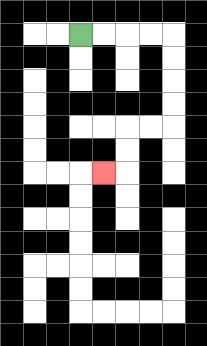{'start': '[3, 1]', 'end': '[4, 7]', 'path_directions': 'R,R,R,R,D,D,D,D,L,L,D,D,L', 'path_coordinates': '[[3, 1], [4, 1], [5, 1], [6, 1], [7, 1], [7, 2], [7, 3], [7, 4], [7, 5], [6, 5], [5, 5], [5, 6], [5, 7], [4, 7]]'}